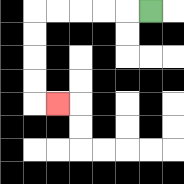{'start': '[6, 0]', 'end': '[2, 4]', 'path_directions': 'L,L,L,L,L,D,D,D,D,R', 'path_coordinates': '[[6, 0], [5, 0], [4, 0], [3, 0], [2, 0], [1, 0], [1, 1], [1, 2], [1, 3], [1, 4], [2, 4]]'}